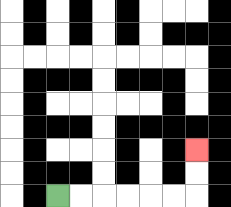{'start': '[2, 8]', 'end': '[8, 6]', 'path_directions': 'R,R,R,R,R,R,U,U', 'path_coordinates': '[[2, 8], [3, 8], [4, 8], [5, 8], [6, 8], [7, 8], [8, 8], [8, 7], [8, 6]]'}